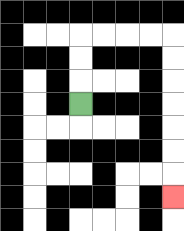{'start': '[3, 4]', 'end': '[7, 8]', 'path_directions': 'U,U,U,R,R,R,R,D,D,D,D,D,D,D', 'path_coordinates': '[[3, 4], [3, 3], [3, 2], [3, 1], [4, 1], [5, 1], [6, 1], [7, 1], [7, 2], [7, 3], [7, 4], [7, 5], [7, 6], [7, 7], [7, 8]]'}